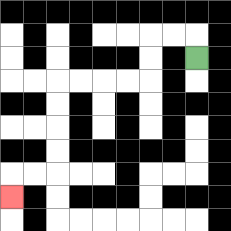{'start': '[8, 2]', 'end': '[0, 8]', 'path_directions': 'U,L,L,D,D,L,L,L,L,D,D,D,D,L,L,D', 'path_coordinates': '[[8, 2], [8, 1], [7, 1], [6, 1], [6, 2], [6, 3], [5, 3], [4, 3], [3, 3], [2, 3], [2, 4], [2, 5], [2, 6], [2, 7], [1, 7], [0, 7], [0, 8]]'}